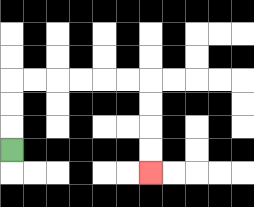{'start': '[0, 6]', 'end': '[6, 7]', 'path_directions': 'U,U,U,R,R,R,R,R,R,D,D,D,D', 'path_coordinates': '[[0, 6], [0, 5], [0, 4], [0, 3], [1, 3], [2, 3], [3, 3], [4, 3], [5, 3], [6, 3], [6, 4], [6, 5], [6, 6], [6, 7]]'}